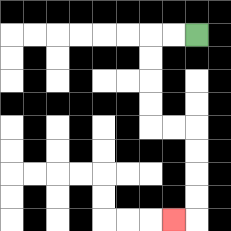{'start': '[8, 1]', 'end': '[7, 9]', 'path_directions': 'L,L,D,D,D,D,R,R,D,D,D,D,L', 'path_coordinates': '[[8, 1], [7, 1], [6, 1], [6, 2], [6, 3], [6, 4], [6, 5], [7, 5], [8, 5], [8, 6], [8, 7], [8, 8], [8, 9], [7, 9]]'}